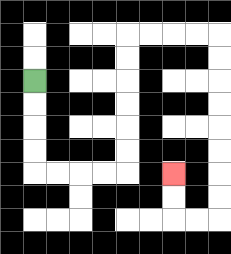{'start': '[1, 3]', 'end': '[7, 7]', 'path_directions': 'D,D,D,D,R,R,R,R,U,U,U,U,U,U,R,R,R,R,D,D,D,D,D,D,D,D,L,L,U,U', 'path_coordinates': '[[1, 3], [1, 4], [1, 5], [1, 6], [1, 7], [2, 7], [3, 7], [4, 7], [5, 7], [5, 6], [5, 5], [5, 4], [5, 3], [5, 2], [5, 1], [6, 1], [7, 1], [8, 1], [9, 1], [9, 2], [9, 3], [9, 4], [9, 5], [9, 6], [9, 7], [9, 8], [9, 9], [8, 9], [7, 9], [7, 8], [7, 7]]'}